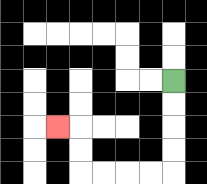{'start': '[7, 3]', 'end': '[2, 5]', 'path_directions': 'D,D,D,D,L,L,L,L,U,U,L', 'path_coordinates': '[[7, 3], [7, 4], [7, 5], [7, 6], [7, 7], [6, 7], [5, 7], [4, 7], [3, 7], [3, 6], [3, 5], [2, 5]]'}